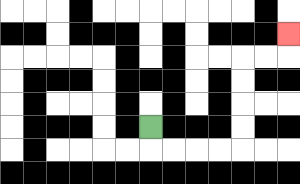{'start': '[6, 5]', 'end': '[12, 1]', 'path_directions': 'D,R,R,R,R,U,U,U,U,R,R,U', 'path_coordinates': '[[6, 5], [6, 6], [7, 6], [8, 6], [9, 6], [10, 6], [10, 5], [10, 4], [10, 3], [10, 2], [11, 2], [12, 2], [12, 1]]'}